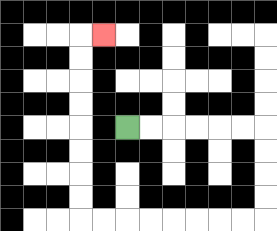{'start': '[5, 5]', 'end': '[4, 1]', 'path_directions': 'R,R,R,R,R,R,D,D,D,D,L,L,L,L,L,L,L,L,U,U,U,U,U,U,U,U,R', 'path_coordinates': '[[5, 5], [6, 5], [7, 5], [8, 5], [9, 5], [10, 5], [11, 5], [11, 6], [11, 7], [11, 8], [11, 9], [10, 9], [9, 9], [8, 9], [7, 9], [6, 9], [5, 9], [4, 9], [3, 9], [3, 8], [3, 7], [3, 6], [3, 5], [3, 4], [3, 3], [3, 2], [3, 1], [4, 1]]'}